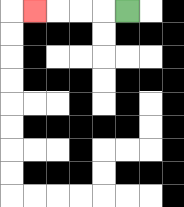{'start': '[5, 0]', 'end': '[1, 0]', 'path_directions': 'L,L,L,L', 'path_coordinates': '[[5, 0], [4, 0], [3, 0], [2, 0], [1, 0]]'}